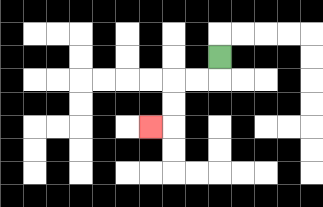{'start': '[9, 2]', 'end': '[6, 5]', 'path_directions': 'D,L,L,D,D,L', 'path_coordinates': '[[9, 2], [9, 3], [8, 3], [7, 3], [7, 4], [7, 5], [6, 5]]'}